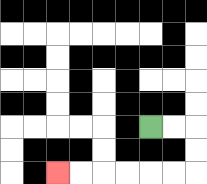{'start': '[6, 5]', 'end': '[2, 7]', 'path_directions': 'R,R,D,D,L,L,L,L,L,L', 'path_coordinates': '[[6, 5], [7, 5], [8, 5], [8, 6], [8, 7], [7, 7], [6, 7], [5, 7], [4, 7], [3, 7], [2, 7]]'}